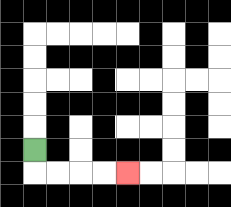{'start': '[1, 6]', 'end': '[5, 7]', 'path_directions': 'D,R,R,R,R', 'path_coordinates': '[[1, 6], [1, 7], [2, 7], [3, 7], [4, 7], [5, 7]]'}